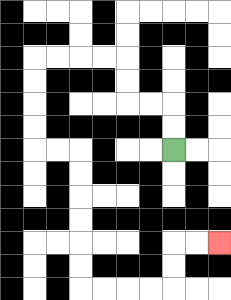{'start': '[7, 6]', 'end': '[9, 10]', 'path_directions': 'U,U,L,L,U,U,L,L,L,L,D,D,D,D,R,R,D,D,D,D,D,D,R,R,R,R,U,U,R,R', 'path_coordinates': '[[7, 6], [7, 5], [7, 4], [6, 4], [5, 4], [5, 3], [5, 2], [4, 2], [3, 2], [2, 2], [1, 2], [1, 3], [1, 4], [1, 5], [1, 6], [2, 6], [3, 6], [3, 7], [3, 8], [3, 9], [3, 10], [3, 11], [3, 12], [4, 12], [5, 12], [6, 12], [7, 12], [7, 11], [7, 10], [8, 10], [9, 10]]'}